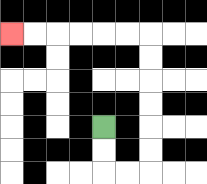{'start': '[4, 5]', 'end': '[0, 1]', 'path_directions': 'D,D,R,R,U,U,U,U,U,U,L,L,L,L,L,L', 'path_coordinates': '[[4, 5], [4, 6], [4, 7], [5, 7], [6, 7], [6, 6], [6, 5], [6, 4], [6, 3], [6, 2], [6, 1], [5, 1], [4, 1], [3, 1], [2, 1], [1, 1], [0, 1]]'}